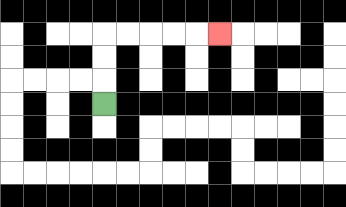{'start': '[4, 4]', 'end': '[9, 1]', 'path_directions': 'U,U,U,R,R,R,R,R', 'path_coordinates': '[[4, 4], [4, 3], [4, 2], [4, 1], [5, 1], [6, 1], [7, 1], [8, 1], [9, 1]]'}